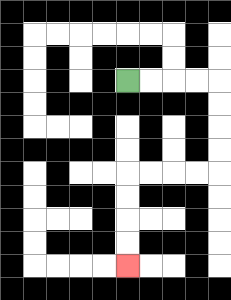{'start': '[5, 3]', 'end': '[5, 11]', 'path_directions': 'R,R,R,R,D,D,D,D,L,L,L,L,D,D,D,D', 'path_coordinates': '[[5, 3], [6, 3], [7, 3], [8, 3], [9, 3], [9, 4], [9, 5], [9, 6], [9, 7], [8, 7], [7, 7], [6, 7], [5, 7], [5, 8], [5, 9], [5, 10], [5, 11]]'}